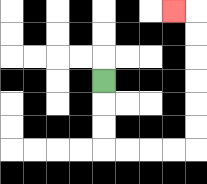{'start': '[4, 3]', 'end': '[7, 0]', 'path_directions': 'D,D,D,R,R,R,R,U,U,U,U,U,U,L', 'path_coordinates': '[[4, 3], [4, 4], [4, 5], [4, 6], [5, 6], [6, 6], [7, 6], [8, 6], [8, 5], [8, 4], [8, 3], [8, 2], [8, 1], [8, 0], [7, 0]]'}